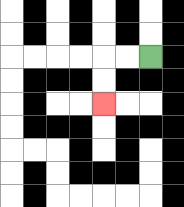{'start': '[6, 2]', 'end': '[4, 4]', 'path_directions': 'L,L,D,D', 'path_coordinates': '[[6, 2], [5, 2], [4, 2], [4, 3], [4, 4]]'}